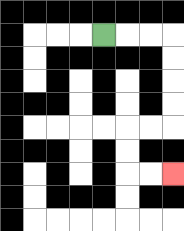{'start': '[4, 1]', 'end': '[7, 7]', 'path_directions': 'R,R,R,D,D,D,D,L,L,D,D,R,R', 'path_coordinates': '[[4, 1], [5, 1], [6, 1], [7, 1], [7, 2], [7, 3], [7, 4], [7, 5], [6, 5], [5, 5], [5, 6], [5, 7], [6, 7], [7, 7]]'}